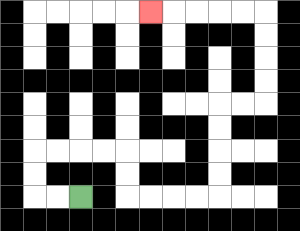{'start': '[3, 8]', 'end': '[6, 0]', 'path_directions': 'L,L,U,U,R,R,R,R,D,D,R,R,R,R,U,U,U,U,R,R,U,U,U,U,L,L,L,L,L', 'path_coordinates': '[[3, 8], [2, 8], [1, 8], [1, 7], [1, 6], [2, 6], [3, 6], [4, 6], [5, 6], [5, 7], [5, 8], [6, 8], [7, 8], [8, 8], [9, 8], [9, 7], [9, 6], [9, 5], [9, 4], [10, 4], [11, 4], [11, 3], [11, 2], [11, 1], [11, 0], [10, 0], [9, 0], [8, 0], [7, 0], [6, 0]]'}